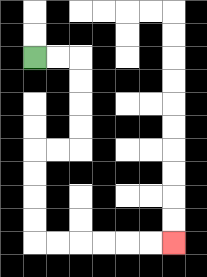{'start': '[1, 2]', 'end': '[7, 10]', 'path_directions': 'R,R,D,D,D,D,L,L,D,D,D,D,R,R,R,R,R,R', 'path_coordinates': '[[1, 2], [2, 2], [3, 2], [3, 3], [3, 4], [3, 5], [3, 6], [2, 6], [1, 6], [1, 7], [1, 8], [1, 9], [1, 10], [2, 10], [3, 10], [4, 10], [5, 10], [6, 10], [7, 10]]'}